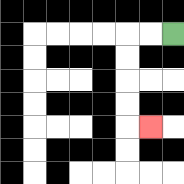{'start': '[7, 1]', 'end': '[6, 5]', 'path_directions': 'L,L,D,D,D,D,R', 'path_coordinates': '[[7, 1], [6, 1], [5, 1], [5, 2], [5, 3], [5, 4], [5, 5], [6, 5]]'}